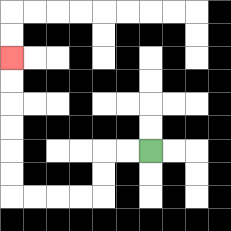{'start': '[6, 6]', 'end': '[0, 2]', 'path_directions': 'L,L,D,D,L,L,L,L,U,U,U,U,U,U', 'path_coordinates': '[[6, 6], [5, 6], [4, 6], [4, 7], [4, 8], [3, 8], [2, 8], [1, 8], [0, 8], [0, 7], [0, 6], [0, 5], [0, 4], [0, 3], [0, 2]]'}